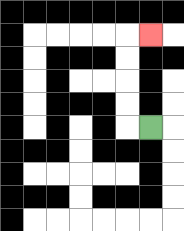{'start': '[6, 5]', 'end': '[6, 1]', 'path_directions': 'L,U,U,U,U,R', 'path_coordinates': '[[6, 5], [5, 5], [5, 4], [5, 3], [5, 2], [5, 1], [6, 1]]'}